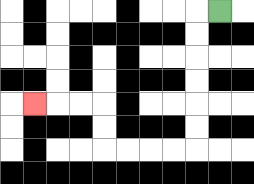{'start': '[9, 0]', 'end': '[1, 4]', 'path_directions': 'L,D,D,D,D,D,D,L,L,L,L,U,U,L,L,L', 'path_coordinates': '[[9, 0], [8, 0], [8, 1], [8, 2], [8, 3], [8, 4], [8, 5], [8, 6], [7, 6], [6, 6], [5, 6], [4, 6], [4, 5], [4, 4], [3, 4], [2, 4], [1, 4]]'}